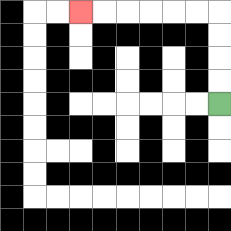{'start': '[9, 4]', 'end': '[3, 0]', 'path_directions': 'U,U,U,U,L,L,L,L,L,L', 'path_coordinates': '[[9, 4], [9, 3], [9, 2], [9, 1], [9, 0], [8, 0], [7, 0], [6, 0], [5, 0], [4, 0], [3, 0]]'}